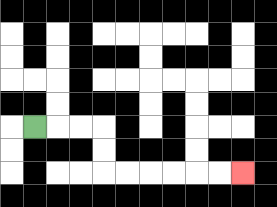{'start': '[1, 5]', 'end': '[10, 7]', 'path_directions': 'R,R,R,D,D,R,R,R,R,R,R', 'path_coordinates': '[[1, 5], [2, 5], [3, 5], [4, 5], [4, 6], [4, 7], [5, 7], [6, 7], [7, 7], [8, 7], [9, 7], [10, 7]]'}